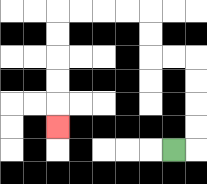{'start': '[7, 6]', 'end': '[2, 5]', 'path_directions': 'R,U,U,U,U,L,L,U,U,L,L,L,L,D,D,D,D,D', 'path_coordinates': '[[7, 6], [8, 6], [8, 5], [8, 4], [8, 3], [8, 2], [7, 2], [6, 2], [6, 1], [6, 0], [5, 0], [4, 0], [3, 0], [2, 0], [2, 1], [2, 2], [2, 3], [2, 4], [2, 5]]'}